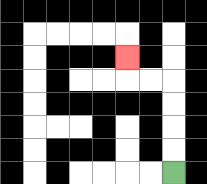{'start': '[7, 7]', 'end': '[5, 2]', 'path_directions': 'U,U,U,U,L,L,U', 'path_coordinates': '[[7, 7], [7, 6], [7, 5], [7, 4], [7, 3], [6, 3], [5, 3], [5, 2]]'}